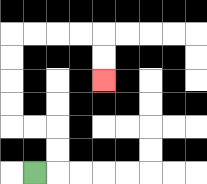{'start': '[1, 7]', 'end': '[4, 3]', 'path_directions': 'R,U,U,L,L,U,U,U,U,R,R,R,R,D,D', 'path_coordinates': '[[1, 7], [2, 7], [2, 6], [2, 5], [1, 5], [0, 5], [0, 4], [0, 3], [0, 2], [0, 1], [1, 1], [2, 1], [3, 1], [4, 1], [4, 2], [4, 3]]'}